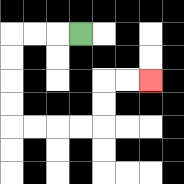{'start': '[3, 1]', 'end': '[6, 3]', 'path_directions': 'L,L,L,D,D,D,D,R,R,R,R,U,U,R,R', 'path_coordinates': '[[3, 1], [2, 1], [1, 1], [0, 1], [0, 2], [0, 3], [0, 4], [0, 5], [1, 5], [2, 5], [3, 5], [4, 5], [4, 4], [4, 3], [5, 3], [6, 3]]'}